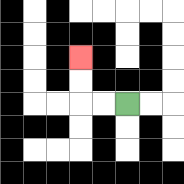{'start': '[5, 4]', 'end': '[3, 2]', 'path_directions': 'L,L,U,U', 'path_coordinates': '[[5, 4], [4, 4], [3, 4], [3, 3], [3, 2]]'}